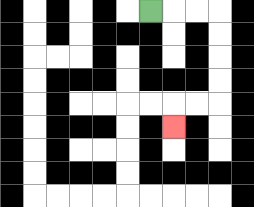{'start': '[6, 0]', 'end': '[7, 5]', 'path_directions': 'R,R,R,D,D,D,D,L,L,D', 'path_coordinates': '[[6, 0], [7, 0], [8, 0], [9, 0], [9, 1], [9, 2], [9, 3], [9, 4], [8, 4], [7, 4], [7, 5]]'}